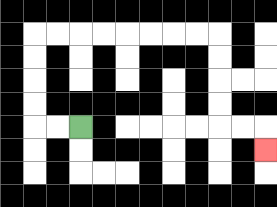{'start': '[3, 5]', 'end': '[11, 6]', 'path_directions': 'L,L,U,U,U,U,R,R,R,R,R,R,R,R,D,D,D,D,R,R,D', 'path_coordinates': '[[3, 5], [2, 5], [1, 5], [1, 4], [1, 3], [1, 2], [1, 1], [2, 1], [3, 1], [4, 1], [5, 1], [6, 1], [7, 1], [8, 1], [9, 1], [9, 2], [9, 3], [9, 4], [9, 5], [10, 5], [11, 5], [11, 6]]'}